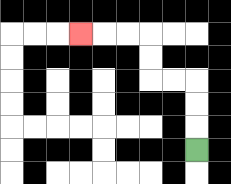{'start': '[8, 6]', 'end': '[3, 1]', 'path_directions': 'U,U,U,L,L,U,U,L,L,L', 'path_coordinates': '[[8, 6], [8, 5], [8, 4], [8, 3], [7, 3], [6, 3], [6, 2], [6, 1], [5, 1], [4, 1], [3, 1]]'}